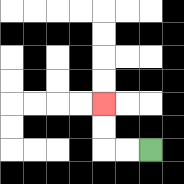{'start': '[6, 6]', 'end': '[4, 4]', 'path_directions': 'L,L,U,U', 'path_coordinates': '[[6, 6], [5, 6], [4, 6], [4, 5], [4, 4]]'}